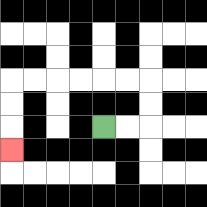{'start': '[4, 5]', 'end': '[0, 6]', 'path_directions': 'R,R,U,U,L,L,L,L,L,L,D,D,D', 'path_coordinates': '[[4, 5], [5, 5], [6, 5], [6, 4], [6, 3], [5, 3], [4, 3], [3, 3], [2, 3], [1, 3], [0, 3], [0, 4], [0, 5], [0, 6]]'}